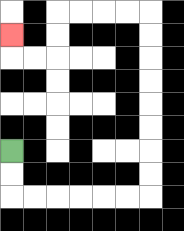{'start': '[0, 6]', 'end': '[0, 1]', 'path_directions': 'D,D,R,R,R,R,R,R,U,U,U,U,U,U,U,U,L,L,L,L,D,D,L,L,U', 'path_coordinates': '[[0, 6], [0, 7], [0, 8], [1, 8], [2, 8], [3, 8], [4, 8], [5, 8], [6, 8], [6, 7], [6, 6], [6, 5], [6, 4], [6, 3], [6, 2], [6, 1], [6, 0], [5, 0], [4, 0], [3, 0], [2, 0], [2, 1], [2, 2], [1, 2], [0, 2], [0, 1]]'}